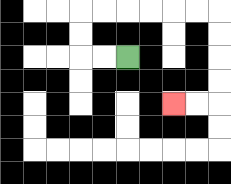{'start': '[5, 2]', 'end': '[7, 4]', 'path_directions': 'L,L,U,U,R,R,R,R,R,R,D,D,D,D,L,L', 'path_coordinates': '[[5, 2], [4, 2], [3, 2], [3, 1], [3, 0], [4, 0], [5, 0], [6, 0], [7, 0], [8, 0], [9, 0], [9, 1], [9, 2], [9, 3], [9, 4], [8, 4], [7, 4]]'}